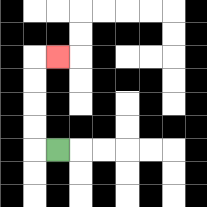{'start': '[2, 6]', 'end': '[2, 2]', 'path_directions': 'L,U,U,U,U,R', 'path_coordinates': '[[2, 6], [1, 6], [1, 5], [1, 4], [1, 3], [1, 2], [2, 2]]'}